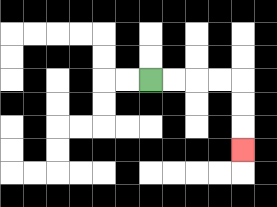{'start': '[6, 3]', 'end': '[10, 6]', 'path_directions': 'R,R,R,R,D,D,D', 'path_coordinates': '[[6, 3], [7, 3], [8, 3], [9, 3], [10, 3], [10, 4], [10, 5], [10, 6]]'}